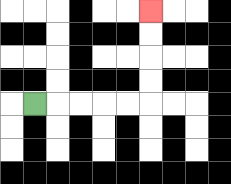{'start': '[1, 4]', 'end': '[6, 0]', 'path_directions': 'R,R,R,R,R,U,U,U,U', 'path_coordinates': '[[1, 4], [2, 4], [3, 4], [4, 4], [5, 4], [6, 4], [6, 3], [6, 2], [6, 1], [6, 0]]'}